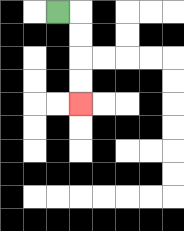{'start': '[2, 0]', 'end': '[3, 4]', 'path_directions': 'R,D,D,D,D', 'path_coordinates': '[[2, 0], [3, 0], [3, 1], [3, 2], [3, 3], [3, 4]]'}